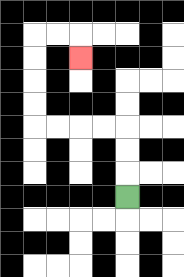{'start': '[5, 8]', 'end': '[3, 2]', 'path_directions': 'U,U,U,L,L,L,L,U,U,U,U,R,R,D', 'path_coordinates': '[[5, 8], [5, 7], [5, 6], [5, 5], [4, 5], [3, 5], [2, 5], [1, 5], [1, 4], [1, 3], [1, 2], [1, 1], [2, 1], [3, 1], [3, 2]]'}